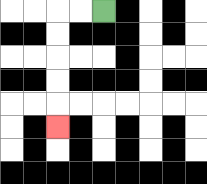{'start': '[4, 0]', 'end': '[2, 5]', 'path_directions': 'L,L,D,D,D,D,D', 'path_coordinates': '[[4, 0], [3, 0], [2, 0], [2, 1], [2, 2], [2, 3], [2, 4], [2, 5]]'}